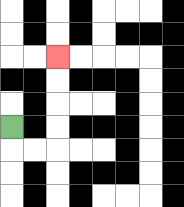{'start': '[0, 5]', 'end': '[2, 2]', 'path_directions': 'D,R,R,U,U,U,U', 'path_coordinates': '[[0, 5], [0, 6], [1, 6], [2, 6], [2, 5], [2, 4], [2, 3], [2, 2]]'}